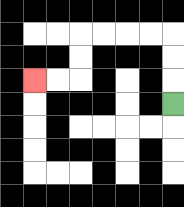{'start': '[7, 4]', 'end': '[1, 3]', 'path_directions': 'U,U,U,L,L,L,L,D,D,L,L', 'path_coordinates': '[[7, 4], [7, 3], [7, 2], [7, 1], [6, 1], [5, 1], [4, 1], [3, 1], [3, 2], [3, 3], [2, 3], [1, 3]]'}